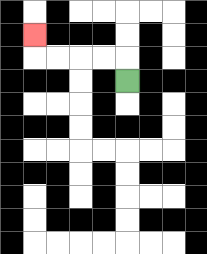{'start': '[5, 3]', 'end': '[1, 1]', 'path_directions': 'U,L,L,L,L,U', 'path_coordinates': '[[5, 3], [5, 2], [4, 2], [3, 2], [2, 2], [1, 2], [1, 1]]'}